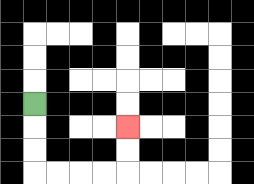{'start': '[1, 4]', 'end': '[5, 5]', 'path_directions': 'D,D,D,R,R,R,R,U,U', 'path_coordinates': '[[1, 4], [1, 5], [1, 6], [1, 7], [2, 7], [3, 7], [4, 7], [5, 7], [5, 6], [5, 5]]'}